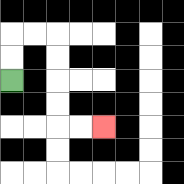{'start': '[0, 3]', 'end': '[4, 5]', 'path_directions': 'U,U,R,R,D,D,D,D,R,R', 'path_coordinates': '[[0, 3], [0, 2], [0, 1], [1, 1], [2, 1], [2, 2], [2, 3], [2, 4], [2, 5], [3, 5], [4, 5]]'}